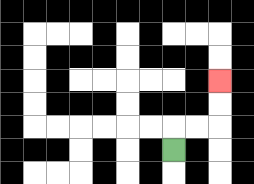{'start': '[7, 6]', 'end': '[9, 3]', 'path_directions': 'U,R,R,U,U', 'path_coordinates': '[[7, 6], [7, 5], [8, 5], [9, 5], [9, 4], [9, 3]]'}